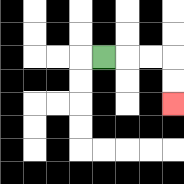{'start': '[4, 2]', 'end': '[7, 4]', 'path_directions': 'R,R,R,D,D', 'path_coordinates': '[[4, 2], [5, 2], [6, 2], [7, 2], [7, 3], [7, 4]]'}